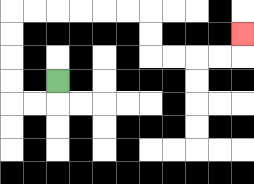{'start': '[2, 3]', 'end': '[10, 1]', 'path_directions': 'D,L,L,U,U,U,U,R,R,R,R,R,R,D,D,R,R,R,R,U', 'path_coordinates': '[[2, 3], [2, 4], [1, 4], [0, 4], [0, 3], [0, 2], [0, 1], [0, 0], [1, 0], [2, 0], [3, 0], [4, 0], [5, 0], [6, 0], [6, 1], [6, 2], [7, 2], [8, 2], [9, 2], [10, 2], [10, 1]]'}